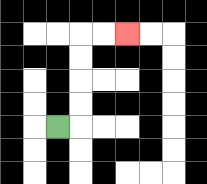{'start': '[2, 5]', 'end': '[5, 1]', 'path_directions': 'R,U,U,U,U,R,R', 'path_coordinates': '[[2, 5], [3, 5], [3, 4], [3, 3], [3, 2], [3, 1], [4, 1], [5, 1]]'}